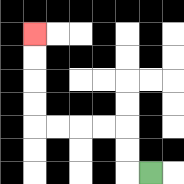{'start': '[6, 7]', 'end': '[1, 1]', 'path_directions': 'L,U,U,L,L,L,L,U,U,U,U', 'path_coordinates': '[[6, 7], [5, 7], [5, 6], [5, 5], [4, 5], [3, 5], [2, 5], [1, 5], [1, 4], [1, 3], [1, 2], [1, 1]]'}